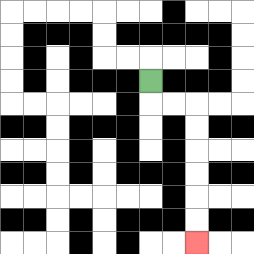{'start': '[6, 3]', 'end': '[8, 10]', 'path_directions': 'D,R,R,D,D,D,D,D,D', 'path_coordinates': '[[6, 3], [6, 4], [7, 4], [8, 4], [8, 5], [8, 6], [8, 7], [8, 8], [8, 9], [8, 10]]'}